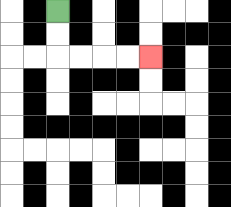{'start': '[2, 0]', 'end': '[6, 2]', 'path_directions': 'D,D,R,R,R,R', 'path_coordinates': '[[2, 0], [2, 1], [2, 2], [3, 2], [4, 2], [5, 2], [6, 2]]'}